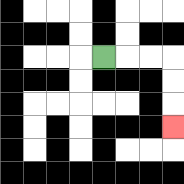{'start': '[4, 2]', 'end': '[7, 5]', 'path_directions': 'R,R,R,D,D,D', 'path_coordinates': '[[4, 2], [5, 2], [6, 2], [7, 2], [7, 3], [7, 4], [7, 5]]'}